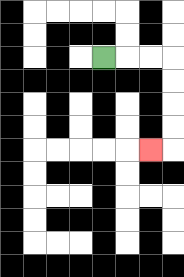{'start': '[4, 2]', 'end': '[6, 6]', 'path_directions': 'R,R,R,D,D,D,D,L', 'path_coordinates': '[[4, 2], [5, 2], [6, 2], [7, 2], [7, 3], [7, 4], [7, 5], [7, 6], [6, 6]]'}